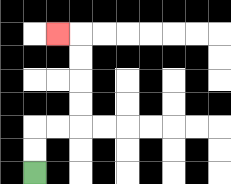{'start': '[1, 7]', 'end': '[2, 1]', 'path_directions': 'U,U,R,R,U,U,U,U,L', 'path_coordinates': '[[1, 7], [1, 6], [1, 5], [2, 5], [3, 5], [3, 4], [3, 3], [3, 2], [3, 1], [2, 1]]'}